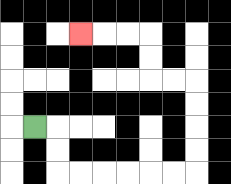{'start': '[1, 5]', 'end': '[3, 1]', 'path_directions': 'R,D,D,R,R,R,R,R,R,U,U,U,U,L,L,U,U,L,L,L', 'path_coordinates': '[[1, 5], [2, 5], [2, 6], [2, 7], [3, 7], [4, 7], [5, 7], [6, 7], [7, 7], [8, 7], [8, 6], [8, 5], [8, 4], [8, 3], [7, 3], [6, 3], [6, 2], [6, 1], [5, 1], [4, 1], [3, 1]]'}